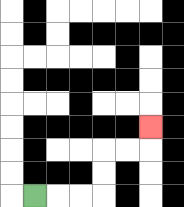{'start': '[1, 8]', 'end': '[6, 5]', 'path_directions': 'R,R,R,U,U,R,R,U', 'path_coordinates': '[[1, 8], [2, 8], [3, 8], [4, 8], [4, 7], [4, 6], [5, 6], [6, 6], [6, 5]]'}